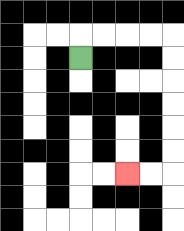{'start': '[3, 2]', 'end': '[5, 7]', 'path_directions': 'U,R,R,R,R,D,D,D,D,D,D,L,L', 'path_coordinates': '[[3, 2], [3, 1], [4, 1], [5, 1], [6, 1], [7, 1], [7, 2], [7, 3], [7, 4], [7, 5], [7, 6], [7, 7], [6, 7], [5, 7]]'}